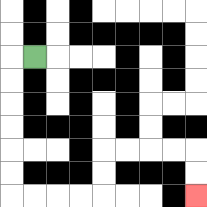{'start': '[1, 2]', 'end': '[8, 8]', 'path_directions': 'L,D,D,D,D,D,D,R,R,R,R,U,U,R,R,R,R,D,D', 'path_coordinates': '[[1, 2], [0, 2], [0, 3], [0, 4], [0, 5], [0, 6], [0, 7], [0, 8], [1, 8], [2, 8], [3, 8], [4, 8], [4, 7], [4, 6], [5, 6], [6, 6], [7, 6], [8, 6], [8, 7], [8, 8]]'}